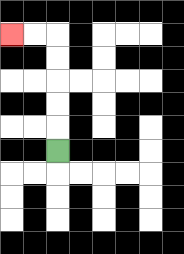{'start': '[2, 6]', 'end': '[0, 1]', 'path_directions': 'U,U,U,U,U,L,L', 'path_coordinates': '[[2, 6], [2, 5], [2, 4], [2, 3], [2, 2], [2, 1], [1, 1], [0, 1]]'}